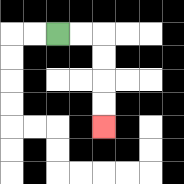{'start': '[2, 1]', 'end': '[4, 5]', 'path_directions': 'R,R,D,D,D,D', 'path_coordinates': '[[2, 1], [3, 1], [4, 1], [4, 2], [4, 3], [4, 4], [4, 5]]'}